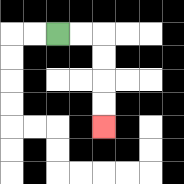{'start': '[2, 1]', 'end': '[4, 5]', 'path_directions': 'R,R,D,D,D,D', 'path_coordinates': '[[2, 1], [3, 1], [4, 1], [4, 2], [4, 3], [4, 4], [4, 5]]'}